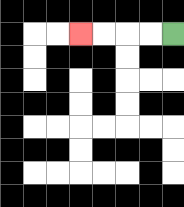{'start': '[7, 1]', 'end': '[3, 1]', 'path_directions': 'L,L,L,L', 'path_coordinates': '[[7, 1], [6, 1], [5, 1], [4, 1], [3, 1]]'}